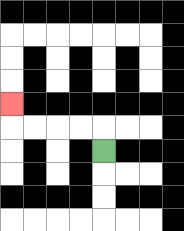{'start': '[4, 6]', 'end': '[0, 4]', 'path_directions': 'U,L,L,L,L,U', 'path_coordinates': '[[4, 6], [4, 5], [3, 5], [2, 5], [1, 5], [0, 5], [0, 4]]'}